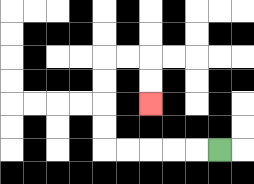{'start': '[9, 6]', 'end': '[6, 4]', 'path_directions': 'L,L,L,L,L,U,U,U,U,R,R,D,D', 'path_coordinates': '[[9, 6], [8, 6], [7, 6], [6, 6], [5, 6], [4, 6], [4, 5], [4, 4], [4, 3], [4, 2], [5, 2], [6, 2], [6, 3], [6, 4]]'}